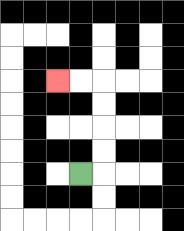{'start': '[3, 7]', 'end': '[2, 3]', 'path_directions': 'R,U,U,U,U,L,L', 'path_coordinates': '[[3, 7], [4, 7], [4, 6], [4, 5], [4, 4], [4, 3], [3, 3], [2, 3]]'}